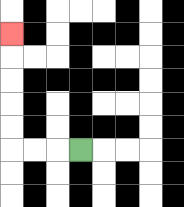{'start': '[3, 6]', 'end': '[0, 1]', 'path_directions': 'L,L,L,U,U,U,U,U', 'path_coordinates': '[[3, 6], [2, 6], [1, 6], [0, 6], [0, 5], [0, 4], [0, 3], [0, 2], [0, 1]]'}